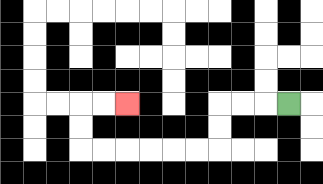{'start': '[12, 4]', 'end': '[5, 4]', 'path_directions': 'L,L,L,D,D,L,L,L,L,L,L,U,U,R,R', 'path_coordinates': '[[12, 4], [11, 4], [10, 4], [9, 4], [9, 5], [9, 6], [8, 6], [7, 6], [6, 6], [5, 6], [4, 6], [3, 6], [3, 5], [3, 4], [4, 4], [5, 4]]'}